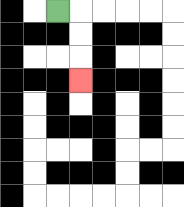{'start': '[2, 0]', 'end': '[3, 3]', 'path_directions': 'R,D,D,D', 'path_coordinates': '[[2, 0], [3, 0], [3, 1], [3, 2], [3, 3]]'}